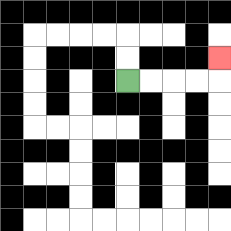{'start': '[5, 3]', 'end': '[9, 2]', 'path_directions': 'R,R,R,R,U', 'path_coordinates': '[[5, 3], [6, 3], [7, 3], [8, 3], [9, 3], [9, 2]]'}